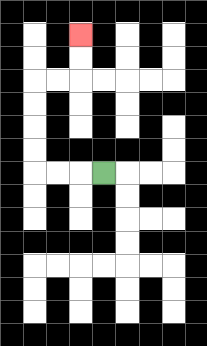{'start': '[4, 7]', 'end': '[3, 1]', 'path_directions': 'L,L,L,U,U,U,U,R,R,U,U', 'path_coordinates': '[[4, 7], [3, 7], [2, 7], [1, 7], [1, 6], [1, 5], [1, 4], [1, 3], [2, 3], [3, 3], [3, 2], [3, 1]]'}